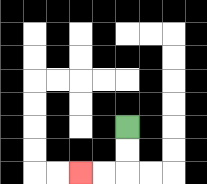{'start': '[5, 5]', 'end': '[3, 7]', 'path_directions': 'D,D,L,L', 'path_coordinates': '[[5, 5], [5, 6], [5, 7], [4, 7], [3, 7]]'}